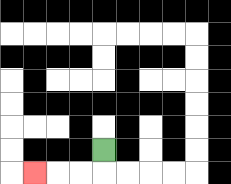{'start': '[4, 6]', 'end': '[1, 7]', 'path_directions': 'D,L,L,L', 'path_coordinates': '[[4, 6], [4, 7], [3, 7], [2, 7], [1, 7]]'}